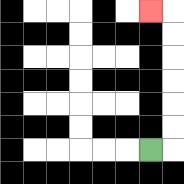{'start': '[6, 6]', 'end': '[6, 0]', 'path_directions': 'R,U,U,U,U,U,U,L', 'path_coordinates': '[[6, 6], [7, 6], [7, 5], [7, 4], [7, 3], [7, 2], [7, 1], [7, 0], [6, 0]]'}